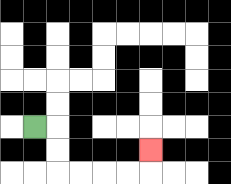{'start': '[1, 5]', 'end': '[6, 6]', 'path_directions': 'R,D,D,R,R,R,R,U', 'path_coordinates': '[[1, 5], [2, 5], [2, 6], [2, 7], [3, 7], [4, 7], [5, 7], [6, 7], [6, 6]]'}